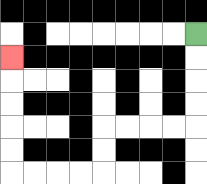{'start': '[8, 1]', 'end': '[0, 2]', 'path_directions': 'D,D,D,D,L,L,L,L,D,D,L,L,L,L,U,U,U,U,U', 'path_coordinates': '[[8, 1], [8, 2], [8, 3], [8, 4], [8, 5], [7, 5], [6, 5], [5, 5], [4, 5], [4, 6], [4, 7], [3, 7], [2, 7], [1, 7], [0, 7], [0, 6], [0, 5], [0, 4], [0, 3], [0, 2]]'}